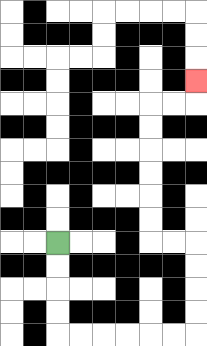{'start': '[2, 10]', 'end': '[8, 3]', 'path_directions': 'D,D,D,D,R,R,R,R,R,R,U,U,U,U,L,L,U,U,U,U,U,U,R,R,U', 'path_coordinates': '[[2, 10], [2, 11], [2, 12], [2, 13], [2, 14], [3, 14], [4, 14], [5, 14], [6, 14], [7, 14], [8, 14], [8, 13], [8, 12], [8, 11], [8, 10], [7, 10], [6, 10], [6, 9], [6, 8], [6, 7], [6, 6], [6, 5], [6, 4], [7, 4], [8, 4], [8, 3]]'}